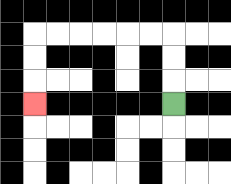{'start': '[7, 4]', 'end': '[1, 4]', 'path_directions': 'U,U,U,L,L,L,L,L,L,D,D,D', 'path_coordinates': '[[7, 4], [7, 3], [7, 2], [7, 1], [6, 1], [5, 1], [4, 1], [3, 1], [2, 1], [1, 1], [1, 2], [1, 3], [1, 4]]'}